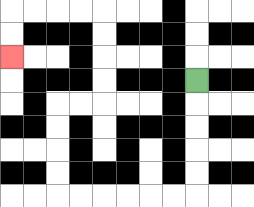{'start': '[8, 3]', 'end': '[0, 2]', 'path_directions': 'D,D,D,D,D,L,L,L,L,L,L,U,U,U,U,R,R,U,U,U,U,L,L,L,L,D,D', 'path_coordinates': '[[8, 3], [8, 4], [8, 5], [8, 6], [8, 7], [8, 8], [7, 8], [6, 8], [5, 8], [4, 8], [3, 8], [2, 8], [2, 7], [2, 6], [2, 5], [2, 4], [3, 4], [4, 4], [4, 3], [4, 2], [4, 1], [4, 0], [3, 0], [2, 0], [1, 0], [0, 0], [0, 1], [0, 2]]'}